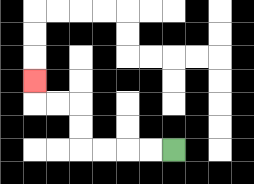{'start': '[7, 6]', 'end': '[1, 3]', 'path_directions': 'L,L,L,L,U,U,L,L,U', 'path_coordinates': '[[7, 6], [6, 6], [5, 6], [4, 6], [3, 6], [3, 5], [3, 4], [2, 4], [1, 4], [1, 3]]'}